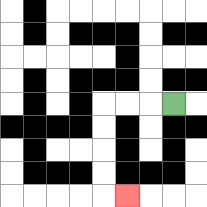{'start': '[7, 4]', 'end': '[5, 8]', 'path_directions': 'L,L,L,D,D,D,D,R', 'path_coordinates': '[[7, 4], [6, 4], [5, 4], [4, 4], [4, 5], [4, 6], [4, 7], [4, 8], [5, 8]]'}